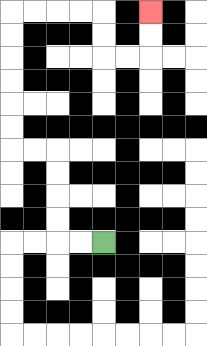{'start': '[4, 10]', 'end': '[6, 0]', 'path_directions': 'L,L,U,U,U,U,L,L,U,U,U,U,U,U,R,R,R,R,D,D,R,R,U,U', 'path_coordinates': '[[4, 10], [3, 10], [2, 10], [2, 9], [2, 8], [2, 7], [2, 6], [1, 6], [0, 6], [0, 5], [0, 4], [0, 3], [0, 2], [0, 1], [0, 0], [1, 0], [2, 0], [3, 0], [4, 0], [4, 1], [4, 2], [5, 2], [6, 2], [6, 1], [6, 0]]'}